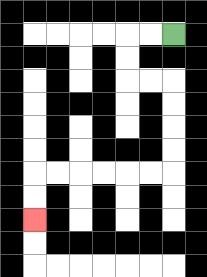{'start': '[7, 1]', 'end': '[1, 9]', 'path_directions': 'L,L,D,D,R,R,D,D,D,D,L,L,L,L,L,L,D,D', 'path_coordinates': '[[7, 1], [6, 1], [5, 1], [5, 2], [5, 3], [6, 3], [7, 3], [7, 4], [7, 5], [7, 6], [7, 7], [6, 7], [5, 7], [4, 7], [3, 7], [2, 7], [1, 7], [1, 8], [1, 9]]'}